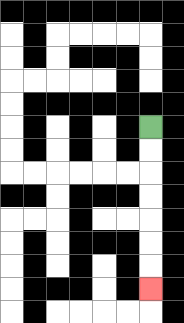{'start': '[6, 5]', 'end': '[6, 12]', 'path_directions': 'D,D,D,D,D,D,D', 'path_coordinates': '[[6, 5], [6, 6], [6, 7], [6, 8], [6, 9], [6, 10], [6, 11], [6, 12]]'}